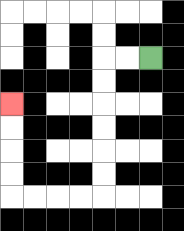{'start': '[6, 2]', 'end': '[0, 4]', 'path_directions': 'L,L,D,D,D,D,D,D,L,L,L,L,U,U,U,U', 'path_coordinates': '[[6, 2], [5, 2], [4, 2], [4, 3], [4, 4], [4, 5], [4, 6], [4, 7], [4, 8], [3, 8], [2, 8], [1, 8], [0, 8], [0, 7], [0, 6], [0, 5], [0, 4]]'}